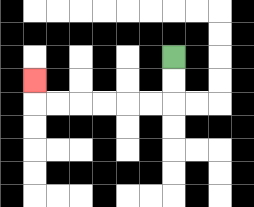{'start': '[7, 2]', 'end': '[1, 3]', 'path_directions': 'D,D,L,L,L,L,L,L,U', 'path_coordinates': '[[7, 2], [7, 3], [7, 4], [6, 4], [5, 4], [4, 4], [3, 4], [2, 4], [1, 4], [1, 3]]'}